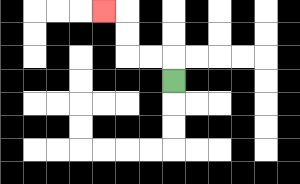{'start': '[7, 3]', 'end': '[4, 0]', 'path_directions': 'U,L,L,U,U,L', 'path_coordinates': '[[7, 3], [7, 2], [6, 2], [5, 2], [5, 1], [5, 0], [4, 0]]'}